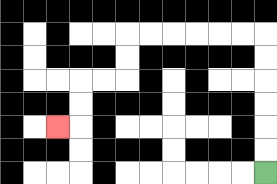{'start': '[11, 7]', 'end': '[2, 5]', 'path_directions': 'U,U,U,U,U,U,L,L,L,L,L,L,D,D,L,L,D,D,L', 'path_coordinates': '[[11, 7], [11, 6], [11, 5], [11, 4], [11, 3], [11, 2], [11, 1], [10, 1], [9, 1], [8, 1], [7, 1], [6, 1], [5, 1], [5, 2], [5, 3], [4, 3], [3, 3], [3, 4], [3, 5], [2, 5]]'}